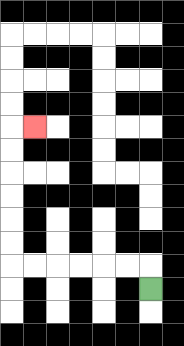{'start': '[6, 12]', 'end': '[1, 5]', 'path_directions': 'U,L,L,L,L,L,L,U,U,U,U,U,U,R', 'path_coordinates': '[[6, 12], [6, 11], [5, 11], [4, 11], [3, 11], [2, 11], [1, 11], [0, 11], [0, 10], [0, 9], [0, 8], [0, 7], [0, 6], [0, 5], [1, 5]]'}